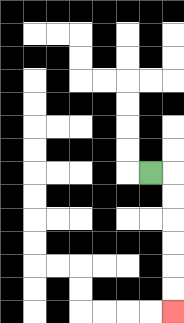{'start': '[6, 7]', 'end': '[7, 13]', 'path_directions': 'R,D,D,D,D,D,D', 'path_coordinates': '[[6, 7], [7, 7], [7, 8], [7, 9], [7, 10], [7, 11], [7, 12], [7, 13]]'}